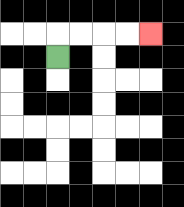{'start': '[2, 2]', 'end': '[6, 1]', 'path_directions': 'U,R,R,R,R', 'path_coordinates': '[[2, 2], [2, 1], [3, 1], [4, 1], [5, 1], [6, 1]]'}